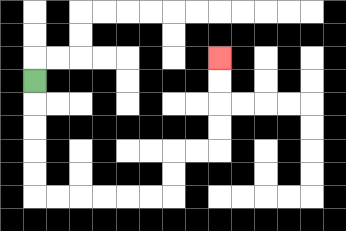{'start': '[1, 3]', 'end': '[9, 2]', 'path_directions': 'D,D,D,D,D,R,R,R,R,R,R,U,U,R,R,U,U,U,U', 'path_coordinates': '[[1, 3], [1, 4], [1, 5], [1, 6], [1, 7], [1, 8], [2, 8], [3, 8], [4, 8], [5, 8], [6, 8], [7, 8], [7, 7], [7, 6], [8, 6], [9, 6], [9, 5], [9, 4], [9, 3], [9, 2]]'}